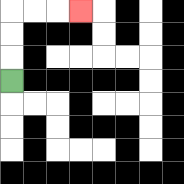{'start': '[0, 3]', 'end': '[3, 0]', 'path_directions': 'U,U,U,R,R,R', 'path_coordinates': '[[0, 3], [0, 2], [0, 1], [0, 0], [1, 0], [2, 0], [3, 0]]'}